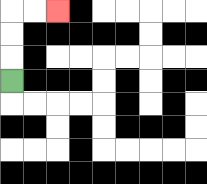{'start': '[0, 3]', 'end': '[2, 0]', 'path_directions': 'U,U,U,R,R', 'path_coordinates': '[[0, 3], [0, 2], [0, 1], [0, 0], [1, 0], [2, 0]]'}